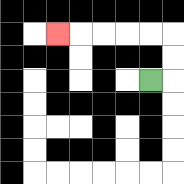{'start': '[6, 3]', 'end': '[2, 1]', 'path_directions': 'R,U,U,L,L,L,L,L', 'path_coordinates': '[[6, 3], [7, 3], [7, 2], [7, 1], [6, 1], [5, 1], [4, 1], [3, 1], [2, 1]]'}